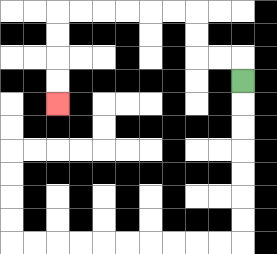{'start': '[10, 3]', 'end': '[2, 4]', 'path_directions': 'U,L,L,U,U,L,L,L,L,L,L,D,D,D,D', 'path_coordinates': '[[10, 3], [10, 2], [9, 2], [8, 2], [8, 1], [8, 0], [7, 0], [6, 0], [5, 0], [4, 0], [3, 0], [2, 0], [2, 1], [2, 2], [2, 3], [2, 4]]'}